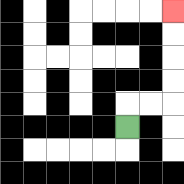{'start': '[5, 5]', 'end': '[7, 0]', 'path_directions': 'U,R,R,U,U,U,U', 'path_coordinates': '[[5, 5], [5, 4], [6, 4], [7, 4], [7, 3], [7, 2], [7, 1], [7, 0]]'}